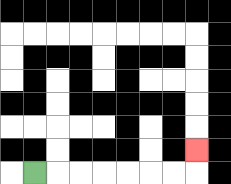{'start': '[1, 7]', 'end': '[8, 6]', 'path_directions': 'R,R,R,R,R,R,R,U', 'path_coordinates': '[[1, 7], [2, 7], [3, 7], [4, 7], [5, 7], [6, 7], [7, 7], [8, 7], [8, 6]]'}